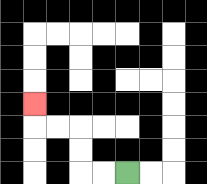{'start': '[5, 7]', 'end': '[1, 4]', 'path_directions': 'L,L,U,U,L,L,U', 'path_coordinates': '[[5, 7], [4, 7], [3, 7], [3, 6], [3, 5], [2, 5], [1, 5], [1, 4]]'}